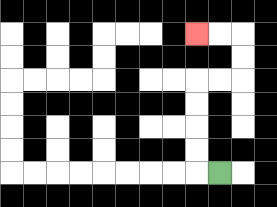{'start': '[9, 7]', 'end': '[8, 1]', 'path_directions': 'L,U,U,U,U,R,R,U,U,L,L', 'path_coordinates': '[[9, 7], [8, 7], [8, 6], [8, 5], [8, 4], [8, 3], [9, 3], [10, 3], [10, 2], [10, 1], [9, 1], [8, 1]]'}